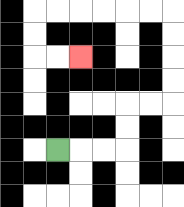{'start': '[2, 6]', 'end': '[3, 2]', 'path_directions': 'R,R,R,U,U,R,R,U,U,U,U,L,L,L,L,L,L,D,D,R,R', 'path_coordinates': '[[2, 6], [3, 6], [4, 6], [5, 6], [5, 5], [5, 4], [6, 4], [7, 4], [7, 3], [7, 2], [7, 1], [7, 0], [6, 0], [5, 0], [4, 0], [3, 0], [2, 0], [1, 0], [1, 1], [1, 2], [2, 2], [3, 2]]'}